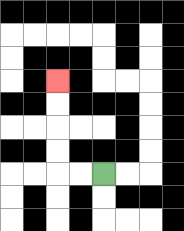{'start': '[4, 7]', 'end': '[2, 3]', 'path_directions': 'L,L,U,U,U,U', 'path_coordinates': '[[4, 7], [3, 7], [2, 7], [2, 6], [2, 5], [2, 4], [2, 3]]'}